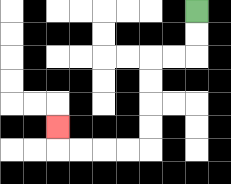{'start': '[8, 0]', 'end': '[2, 5]', 'path_directions': 'D,D,L,L,D,D,D,D,L,L,L,L,U', 'path_coordinates': '[[8, 0], [8, 1], [8, 2], [7, 2], [6, 2], [6, 3], [6, 4], [6, 5], [6, 6], [5, 6], [4, 6], [3, 6], [2, 6], [2, 5]]'}